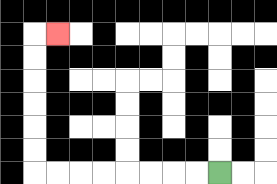{'start': '[9, 7]', 'end': '[2, 1]', 'path_directions': 'L,L,L,L,L,L,L,L,U,U,U,U,U,U,R', 'path_coordinates': '[[9, 7], [8, 7], [7, 7], [6, 7], [5, 7], [4, 7], [3, 7], [2, 7], [1, 7], [1, 6], [1, 5], [1, 4], [1, 3], [1, 2], [1, 1], [2, 1]]'}